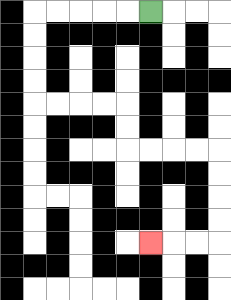{'start': '[6, 0]', 'end': '[6, 10]', 'path_directions': 'L,L,L,L,L,D,D,D,D,R,R,R,R,D,D,R,R,R,R,D,D,D,D,L,L,L', 'path_coordinates': '[[6, 0], [5, 0], [4, 0], [3, 0], [2, 0], [1, 0], [1, 1], [1, 2], [1, 3], [1, 4], [2, 4], [3, 4], [4, 4], [5, 4], [5, 5], [5, 6], [6, 6], [7, 6], [8, 6], [9, 6], [9, 7], [9, 8], [9, 9], [9, 10], [8, 10], [7, 10], [6, 10]]'}